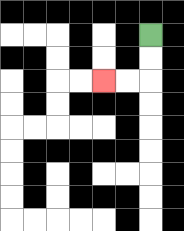{'start': '[6, 1]', 'end': '[4, 3]', 'path_directions': 'D,D,L,L', 'path_coordinates': '[[6, 1], [6, 2], [6, 3], [5, 3], [4, 3]]'}